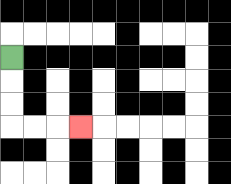{'start': '[0, 2]', 'end': '[3, 5]', 'path_directions': 'D,D,D,R,R,R', 'path_coordinates': '[[0, 2], [0, 3], [0, 4], [0, 5], [1, 5], [2, 5], [3, 5]]'}